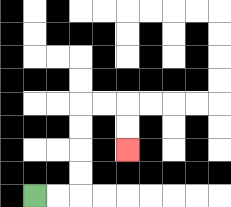{'start': '[1, 8]', 'end': '[5, 6]', 'path_directions': 'R,R,U,U,U,U,R,R,D,D', 'path_coordinates': '[[1, 8], [2, 8], [3, 8], [3, 7], [3, 6], [3, 5], [3, 4], [4, 4], [5, 4], [5, 5], [5, 6]]'}